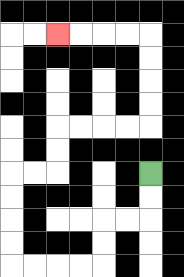{'start': '[6, 7]', 'end': '[2, 1]', 'path_directions': 'D,D,L,L,D,D,L,L,L,L,U,U,U,U,R,R,U,U,R,R,R,R,U,U,U,U,L,L,L,L', 'path_coordinates': '[[6, 7], [6, 8], [6, 9], [5, 9], [4, 9], [4, 10], [4, 11], [3, 11], [2, 11], [1, 11], [0, 11], [0, 10], [0, 9], [0, 8], [0, 7], [1, 7], [2, 7], [2, 6], [2, 5], [3, 5], [4, 5], [5, 5], [6, 5], [6, 4], [6, 3], [6, 2], [6, 1], [5, 1], [4, 1], [3, 1], [2, 1]]'}